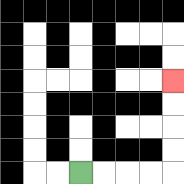{'start': '[3, 7]', 'end': '[7, 3]', 'path_directions': 'R,R,R,R,U,U,U,U', 'path_coordinates': '[[3, 7], [4, 7], [5, 7], [6, 7], [7, 7], [7, 6], [7, 5], [7, 4], [7, 3]]'}